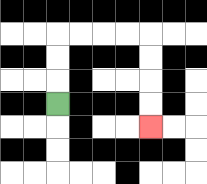{'start': '[2, 4]', 'end': '[6, 5]', 'path_directions': 'U,U,U,R,R,R,R,D,D,D,D', 'path_coordinates': '[[2, 4], [2, 3], [2, 2], [2, 1], [3, 1], [4, 1], [5, 1], [6, 1], [6, 2], [6, 3], [6, 4], [6, 5]]'}